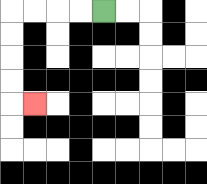{'start': '[4, 0]', 'end': '[1, 4]', 'path_directions': 'L,L,L,L,D,D,D,D,R', 'path_coordinates': '[[4, 0], [3, 0], [2, 0], [1, 0], [0, 0], [0, 1], [0, 2], [0, 3], [0, 4], [1, 4]]'}